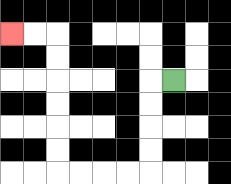{'start': '[7, 3]', 'end': '[0, 1]', 'path_directions': 'L,D,D,D,D,L,L,L,L,U,U,U,U,U,U,L,L', 'path_coordinates': '[[7, 3], [6, 3], [6, 4], [6, 5], [6, 6], [6, 7], [5, 7], [4, 7], [3, 7], [2, 7], [2, 6], [2, 5], [2, 4], [2, 3], [2, 2], [2, 1], [1, 1], [0, 1]]'}